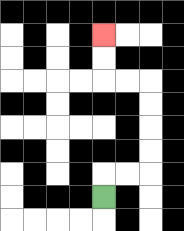{'start': '[4, 8]', 'end': '[4, 1]', 'path_directions': 'U,R,R,U,U,U,U,L,L,U,U', 'path_coordinates': '[[4, 8], [4, 7], [5, 7], [6, 7], [6, 6], [6, 5], [6, 4], [6, 3], [5, 3], [4, 3], [4, 2], [4, 1]]'}